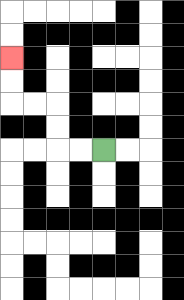{'start': '[4, 6]', 'end': '[0, 2]', 'path_directions': 'L,L,U,U,L,L,U,U', 'path_coordinates': '[[4, 6], [3, 6], [2, 6], [2, 5], [2, 4], [1, 4], [0, 4], [0, 3], [0, 2]]'}